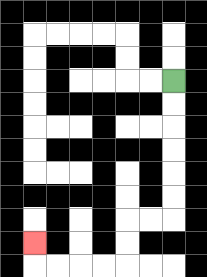{'start': '[7, 3]', 'end': '[1, 10]', 'path_directions': 'D,D,D,D,D,D,L,L,D,D,L,L,L,L,U', 'path_coordinates': '[[7, 3], [7, 4], [7, 5], [7, 6], [7, 7], [7, 8], [7, 9], [6, 9], [5, 9], [5, 10], [5, 11], [4, 11], [3, 11], [2, 11], [1, 11], [1, 10]]'}